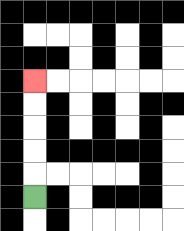{'start': '[1, 8]', 'end': '[1, 3]', 'path_directions': 'U,U,U,U,U', 'path_coordinates': '[[1, 8], [1, 7], [1, 6], [1, 5], [1, 4], [1, 3]]'}